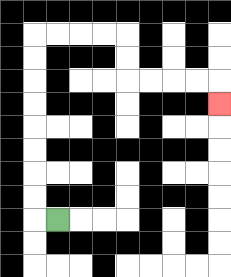{'start': '[2, 9]', 'end': '[9, 4]', 'path_directions': 'L,U,U,U,U,U,U,U,U,R,R,R,R,D,D,R,R,R,R,D', 'path_coordinates': '[[2, 9], [1, 9], [1, 8], [1, 7], [1, 6], [1, 5], [1, 4], [1, 3], [1, 2], [1, 1], [2, 1], [3, 1], [4, 1], [5, 1], [5, 2], [5, 3], [6, 3], [7, 3], [8, 3], [9, 3], [9, 4]]'}